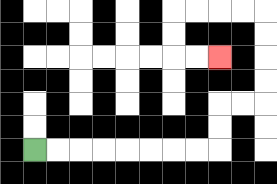{'start': '[1, 6]', 'end': '[9, 2]', 'path_directions': 'R,R,R,R,R,R,R,R,U,U,R,R,U,U,U,U,L,L,L,L,D,D,R,R', 'path_coordinates': '[[1, 6], [2, 6], [3, 6], [4, 6], [5, 6], [6, 6], [7, 6], [8, 6], [9, 6], [9, 5], [9, 4], [10, 4], [11, 4], [11, 3], [11, 2], [11, 1], [11, 0], [10, 0], [9, 0], [8, 0], [7, 0], [7, 1], [7, 2], [8, 2], [9, 2]]'}